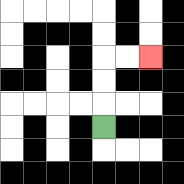{'start': '[4, 5]', 'end': '[6, 2]', 'path_directions': 'U,U,U,R,R', 'path_coordinates': '[[4, 5], [4, 4], [4, 3], [4, 2], [5, 2], [6, 2]]'}